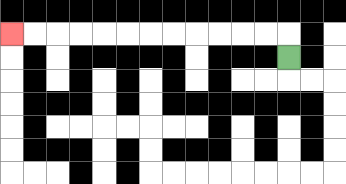{'start': '[12, 2]', 'end': '[0, 1]', 'path_directions': 'U,L,L,L,L,L,L,L,L,L,L,L,L', 'path_coordinates': '[[12, 2], [12, 1], [11, 1], [10, 1], [9, 1], [8, 1], [7, 1], [6, 1], [5, 1], [4, 1], [3, 1], [2, 1], [1, 1], [0, 1]]'}